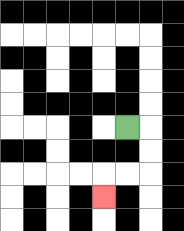{'start': '[5, 5]', 'end': '[4, 8]', 'path_directions': 'R,D,D,L,L,D', 'path_coordinates': '[[5, 5], [6, 5], [6, 6], [6, 7], [5, 7], [4, 7], [4, 8]]'}